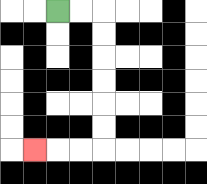{'start': '[2, 0]', 'end': '[1, 6]', 'path_directions': 'R,R,D,D,D,D,D,D,L,L,L', 'path_coordinates': '[[2, 0], [3, 0], [4, 0], [4, 1], [4, 2], [4, 3], [4, 4], [4, 5], [4, 6], [3, 6], [2, 6], [1, 6]]'}